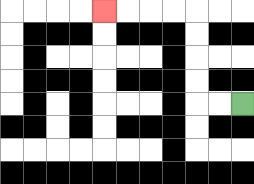{'start': '[10, 4]', 'end': '[4, 0]', 'path_directions': 'L,L,U,U,U,U,L,L,L,L', 'path_coordinates': '[[10, 4], [9, 4], [8, 4], [8, 3], [8, 2], [8, 1], [8, 0], [7, 0], [6, 0], [5, 0], [4, 0]]'}